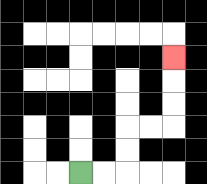{'start': '[3, 7]', 'end': '[7, 2]', 'path_directions': 'R,R,U,U,R,R,U,U,U', 'path_coordinates': '[[3, 7], [4, 7], [5, 7], [5, 6], [5, 5], [6, 5], [7, 5], [7, 4], [7, 3], [7, 2]]'}